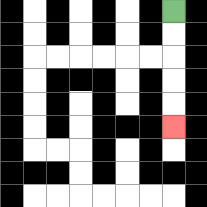{'start': '[7, 0]', 'end': '[7, 5]', 'path_directions': 'D,D,D,D,D', 'path_coordinates': '[[7, 0], [7, 1], [7, 2], [7, 3], [7, 4], [7, 5]]'}